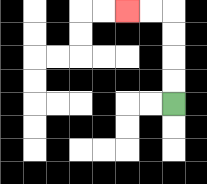{'start': '[7, 4]', 'end': '[5, 0]', 'path_directions': 'U,U,U,U,L,L', 'path_coordinates': '[[7, 4], [7, 3], [7, 2], [7, 1], [7, 0], [6, 0], [5, 0]]'}